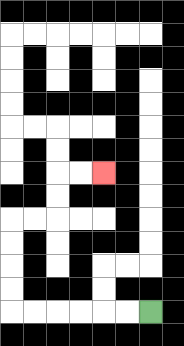{'start': '[6, 13]', 'end': '[4, 7]', 'path_directions': 'L,L,L,L,L,L,U,U,U,U,R,R,U,U,R,R', 'path_coordinates': '[[6, 13], [5, 13], [4, 13], [3, 13], [2, 13], [1, 13], [0, 13], [0, 12], [0, 11], [0, 10], [0, 9], [1, 9], [2, 9], [2, 8], [2, 7], [3, 7], [4, 7]]'}